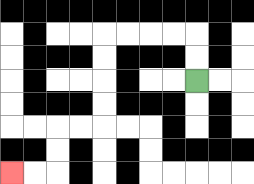{'start': '[8, 3]', 'end': '[0, 7]', 'path_directions': 'U,U,L,L,L,L,D,D,D,D,L,L,D,D,L,L', 'path_coordinates': '[[8, 3], [8, 2], [8, 1], [7, 1], [6, 1], [5, 1], [4, 1], [4, 2], [4, 3], [4, 4], [4, 5], [3, 5], [2, 5], [2, 6], [2, 7], [1, 7], [0, 7]]'}